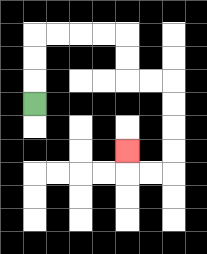{'start': '[1, 4]', 'end': '[5, 6]', 'path_directions': 'U,U,U,R,R,R,R,D,D,R,R,D,D,D,D,L,L,U', 'path_coordinates': '[[1, 4], [1, 3], [1, 2], [1, 1], [2, 1], [3, 1], [4, 1], [5, 1], [5, 2], [5, 3], [6, 3], [7, 3], [7, 4], [7, 5], [7, 6], [7, 7], [6, 7], [5, 7], [5, 6]]'}